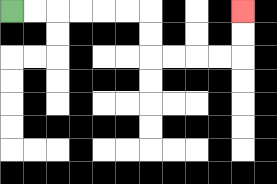{'start': '[0, 0]', 'end': '[10, 0]', 'path_directions': 'R,R,R,R,R,R,D,D,R,R,R,R,U,U', 'path_coordinates': '[[0, 0], [1, 0], [2, 0], [3, 0], [4, 0], [5, 0], [6, 0], [6, 1], [6, 2], [7, 2], [8, 2], [9, 2], [10, 2], [10, 1], [10, 0]]'}